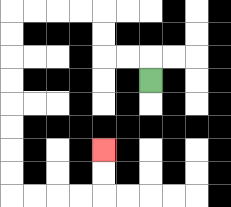{'start': '[6, 3]', 'end': '[4, 6]', 'path_directions': 'U,L,L,U,U,L,L,L,L,D,D,D,D,D,D,D,D,R,R,R,R,U,U', 'path_coordinates': '[[6, 3], [6, 2], [5, 2], [4, 2], [4, 1], [4, 0], [3, 0], [2, 0], [1, 0], [0, 0], [0, 1], [0, 2], [0, 3], [0, 4], [0, 5], [0, 6], [0, 7], [0, 8], [1, 8], [2, 8], [3, 8], [4, 8], [4, 7], [4, 6]]'}